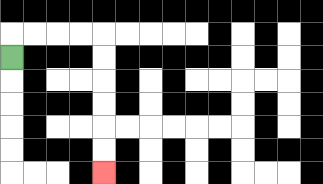{'start': '[0, 2]', 'end': '[4, 7]', 'path_directions': 'U,R,R,R,R,D,D,D,D,D,D', 'path_coordinates': '[[0, 2], [0, 1], [1, 1], [2, 1], [3, 1], [4, 1], [4, 2], [4, 3], [4, 4], [4, 5], [4, 6], [4, 7]]'}